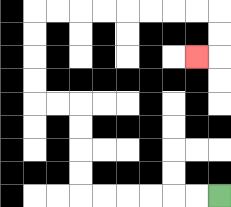{'start': '[9, 8]', 'end': '[8, 2]', 'path_directions': 'L,L,L,L,L,L,U,U,U,U,L,L,U,U,U,U,R,R,R,R,R,R,R,R,D,D,L', 'path_coordinates': '[[9, 8], [8, 8], [7, 8], [6, 8], [5, 8], [4, 8], [3, 8], [3, 7], [3, 6], [3, 5], [3, 4], [2, 4], [1, 4], [1, 3], [1, 2], [1, 1], [1, 0], [2, 0], [3, 0], [4, 0], [5, 0], [6, 0], [7, 0], [8, 0], [9, 0], [9, 1], [9, 2], [8, 2]]'}